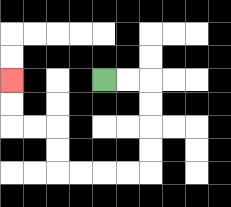{'start': '[4, 3]', 'end': '[0, 3]', 'path_directions': 'R,R,D,D,D,D,L,L,L,L,U,U,L,L,U,U', 'path_coordinates': '[[4, 3], [5, 3], [6, 3], [6, 4], [6, 5], [6, 6], [6, 7], [5, 7], [4, 7], [3, 7], [2, 7], [2, 6], [2, 5], [1, 5], [0, 5], [0, 4], [0, 3]]'}